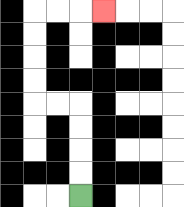{'start': '[3, 8]', 'end': '[4, 0]', 'path_directions': 'U,U,U,U,L,L,U,U,U,U,R,R,R', 'path_coordinates': '[[3, 8], [3, 7], [3, 6], [3, 5], [3, 4], [2, 4], [1, 4], [1, 3], [1, 2], [1, 1], [1, 0], [2, 0], [3, 0], [4, 0]]'}